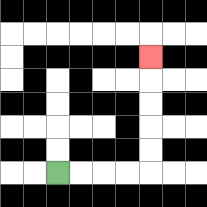{'start': '[2, 7]', 'end': '[6, 2]', 'path_directions': 'R,R,R,R,U,U,U,U,U', 'path_coordinates': '[[2, 7], [3, 7], [4, 7], [5, 7], [6, 7], [6, 6], [6, 5], [6, 4], [6, 3], [6, 2]]'}